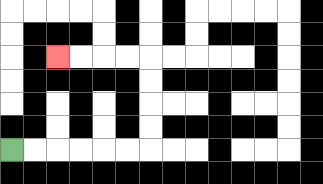{'start': '[0, 6]', 'end': '[2, 2]', 'path_directions': 'R,R,R,R,R,R,U,U,U,U,L,L,L,L', 'path_coordinates': '[[0, 6], [1, 6], [2, 6], [3, 6], [4, 6], [5, 6], [6, 6], [6, 5], [6, 4], [6, 3], [6, 2], [5, 2], [4, 2], [3, 2], [2, 2]]'}